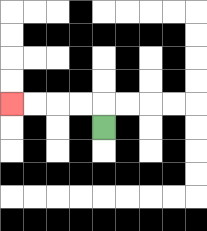{'start': '[4, 5]', 'end': '[0, 4]', 'path_directions': 'U,L,L,L,L', 'path_coordinates': '[[4, 5], [4, 4], [3, 4], [2, 4], [1, 4], [0, 4]]'}